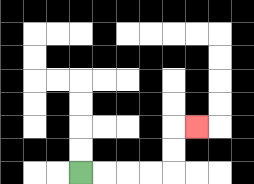{'start': '[3, 7]', 'end': '[8, 5]', 'path_directions': 'R,R,R,R,U,U,R', 'path_coordinates': '[[3, 7], [4, 7], [5, 7], [6, 7], [7, 7], [7, 6], [7, 5], [8, 5]]'}